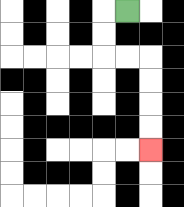{'start': '[5, 0]', 'end': '[6, 6]', 'path_directions': 'L,D,D,R,R,D,D,D,D', 'path_coordinates': '[[5, 0], [4, 0], [4, 1], [4, 2], [5, 2], [6, 2], [6, 3], [6, 4], [6, 5], [6, 6]]'}